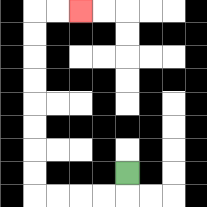{'start': '[5, 7]', 'end': '[3, 0]', 'path_directions': 'D,L,L,L,L,U,U,U,U,U,U,U,U,R,R', 'path_coordinates': '[[5, 7], [5, 8], [4, 8], [3, 8], [2, 8], [1, 8], [1, 7], [1, 6], [1, 5], [1, 4], [1, 3], [1, 2], [1, 1], [1, 0], [2, 0], [3, 0]]'}